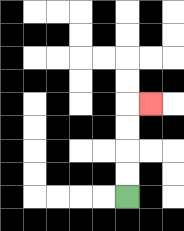{'start': '[5, 8]', 'end': '[6, 4]', 'path_directions': 'U,U,U,U,R', 'path_coordinates': '[[5, 8], [5, 7], [5, 6], [5, 5], [5, 4], [6, 4]]'}